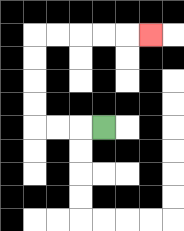{'start': '[4, 5]', 'end': '[6, 1]', 'path_directions': 'L,L,L,U,U,U,U,R,R,R,R,R', 'path_coordinates': '[[4, 5], [3, 5], [2, 5], [1, 5], [1, 4], [1, 3], [1, 2], [1, 1], [2, 1], [3, 1], [4, 1], [5, 1], [6, 1]]'}